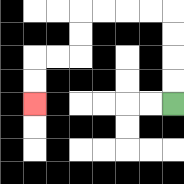{'start': '[7, 4]', 'end': '[1, 4]', 'path_directions': 'U,U,U,U,L,L,L,L,D,D,L,L,D,D', 'path_coordinates': '[[7, 4], [7, 3], [7, 2], [7, 1], [7, 0], [6, 0], [5, 0], [4, 0], [3, 0], [3, 1], [3, 2], [2, 2], [1, 2], [1, 3], [1, 4]]'}